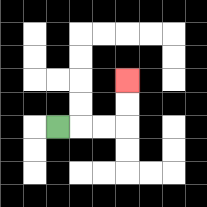{'start': '[2, 5]', 'end': '[5, 3]', 'path_directions': 'R,R,R,U,U', 'path_coordinates': '[[2, 5], [3, 5], [4, 5], [5, 5], [5, 4], [5, 3]]'}